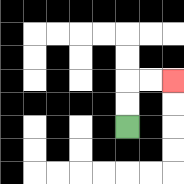{'start': '[5, 5]', 'end': '[7, 3]', 'path_directions': 'U,U,R,R', 'path_coordinates': '[[5, 5], [5, 4], [5, 3], [6, 3], [7, 3]]'}